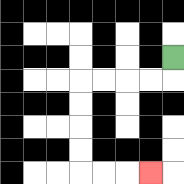{'start': '[7, 2]', 'end': '[6, 7]', 'path_directions': 'D,L,L,L,L,D,D,D,D,R,R,R', 'path_coordinates': '[[7, 2], [7, 3], [6, 3], [5, 3], [4, 3], [3, 3], [3, 4], [3, 5], [3, 6], [3, 7], [4, 7], [5, 7], [6, 7]]'}